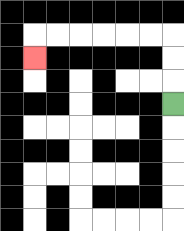{'start': '[7, 4]', 'end': '[1, 2]', 'path_directions': 'U,U,U,L,L,L,L,L,L,D', 'path_coordinates': '[[7, 4], [7, 3], [7, 2], [7, 1], [6, 1], [5, 1], [4, 1], [3, 1], [2, 1], [1, 1], [1, 2]]'}